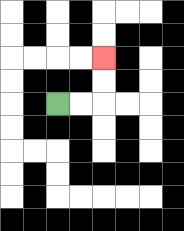{'start': '[2, 4]', 'end': '[4, 2]', 'path_directions': 'R,R,U,U', 'path_coordinates': '[[2, 4], [3, 4], [4, 4], [4, 3], [4, 2]]'}